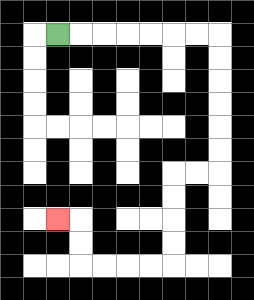{'start': '[2, 1]', 'end': '[2, 9]', 'path_directions': 'R,R,R,R,R,R,R,D,D,D,D,D,D,L,L,D,D,D,D,L,L,L,L,U,U,L', 'path_coordinates': '[[2, 1], [3, 1], [4, 1], [5, 1], [6, 1], [7, 1], [8, 1], [9, 1], [9, 2], [9, 3], [9, 4], [9, 5], [9, 6], [9, 7], [8, 7], [7, 7], [7, 8], [7, 9], [7, 10], [7, 11], [6, 11], [5, 11], [4, 11], [3, 11], [3, 10], [3, 9], [2, 9]]'}